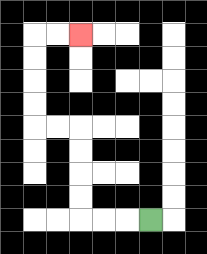{'start': '[6, 9]', 'end': '[3, 1]', 'path_directions': 'L,L,L,U,U,U,U,L,L,U,U,U,U,R,R', 'path_coordinates': '[[6, 9], [5, 9], [4, 9], [3, 9], [3, 8], [3, 7], [3, 6], [3, 5], [2, 5], [1, 5], [1, 4], [1, 3], [1, 2], [1, 1], [2, 1], [3, 1]]'}